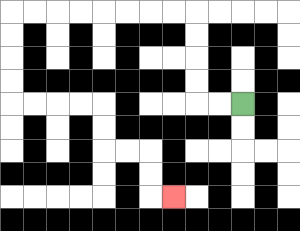{'start': '[10, 4]', 'end': '[7, 8]', 'path_directions': 'L,L,U,U,U,U,L,L,L,L,L,L,L,L,D,D,D,D,R,R,R,R,D,D,R,R,D,D,R', 'path_coordinates': '[[10, 4], [9, 4], [8, 4], [8, 3], [8, 2], [8, 1], [8, 0], [7, 0], [6, 0], [5, 0], [4, 0], [3, 0], [2, 0], [1, 0], [0, 0], [0, 1], [0, 2], [0, 3], [0, 4], [1, 4], [2, 4], [3, 4], [4, 4], [4, 5], [4, 6], [5, 6], [6, 6], [6, 7], [6, 8], [7, 8]]'}